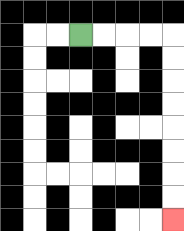{'start': '[3, 1]', 'end': '[7, 9]', 'path_directions': 'R,R,R,R,D,D,D,D,D,D,D,D', 'path_coordinates': '[[3, 1], [4, 1], [5, 1], [6, 1], [7, 1], [7, 2], [7, 3], [7, 4], [7, 5], [7, 6], [7, 7], [7, 8], [7, 9]]'}